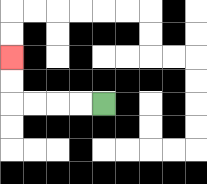{'start': '[4, 4]', 'end': '[0, 2]', 'path_directions': 'L,L,L,L,U,U', 'path_coordinates': '[[4, 4], [3, 4], [2, 4], [1, 4], [0, 4], [0, 3], [0, 2]]'}